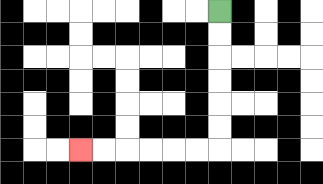{'start': '[9, 0]', 'end': '[3, 6]', 'path_directions': 'D,D,D,D,D,D,L,L,L,L,L,L', 'path_coordinates': '[[9, 0], [9, 1], [9, 2], [9, 3], [9, 4], [9, 5], [9, 6], [8, 6], [7, 6], [6, 6], [5, 6], [4, 6], [3, 6]]'}